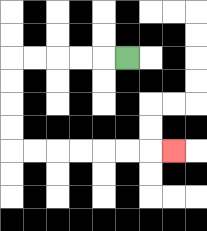{'start': '[5, 2]', 'end': '[7, 6]', 'path_directions': 'L,L,L,L,L,D,D,D,D,R,R,R,R,R,R,R', 'path_coordinates': '[[5, 2], [4, 2], [3, 2], [2, 2], [1, 2], [0, 2], [0, 3], [0, 4], [0, 5], [0, 6], [1, 6], [2, 6], [3, 6], [4, 6], [5, 6], [6, 6], [7, 6]]'}